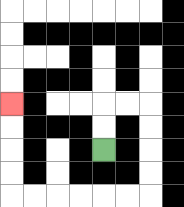{'start': '[4, 6]', 'end': '[0, 4]', 'path_directions': 'U,U,R,R,D,D,D,D,L,L,L,L,L,L,U,U,U,U', 'path_coordinates': '[[4, 6], [4, 5], [4, 4], [5, 4], [6, 4], [6, 5], [6, 6], [6, 7], [6, 8], [5, 8], [4, 8], [3, 8], [2, 8], [1, 8], [0, 8], [0, 7], [0, 6], [0, 5], [0, 4]]'}